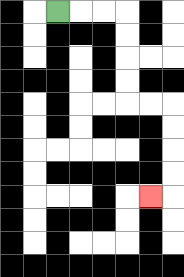{'start': '[2, 0]', 'end': '[6, 8]', 'path_directions': 'R,R,R,D,D,D,D,R,R,D,D,D,D,L', 'path_coordinates': '[[2, 0], [3, 0], [4, 0], [5, 0], [5, 1], [5, 2], [5, 3], [5, 4], [6, 4], [7, 4], [7, 5], [7, 6], [7, 7], [7, 8], [6, 8]]'}